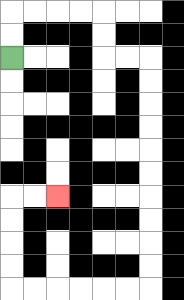{'start': '[0, 2]', 'end': '[2, 8]', 'path_directions': 'U,U,R,R,R,R,D,D,R,R,D,D,D,D,D,D,D,D,D,D,L,L,L,L,L,L,U,U,U,U,R,R', 'path_coordinates': '[[0, 2], [0, 1], [0, 0], [1, 0], [2, 0], [3, 0], [4, 0], [4, 1], [4, 2], [5, 2], [6, 2], [6, 3], [6, 4], [6, 5], [6, 6], [6, 7], [6, 8], [6, 9], [6, 10], [6, 11], [6, 12], [5, 12], [4, 12], [3, 12], [2, 12], [1, 12], [0, 12], [0, 11], [0, 10], [0, 9], [0, 8], [1, 8], [2, 8]]'}